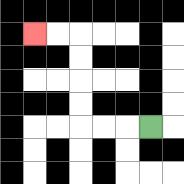{'start': '[6, 5]', 'end': '[1, 1]', 'path_directions': 'L,L,L,U,U,U,U,L,L', 'path_coordinates': '[[6, 5], [5, 5], [4, 5], [3, 5], [3, 4], [3, 3], [3, 2], [3, 1], [2, 1], [1, 1]]'}